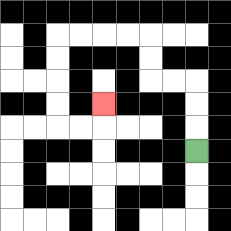{'start': '[8, 6]', 'end': '[4, 4]', 'path_directions': 'U,U,U,L,L,U,U,L,L,L,L,D,D,D,D,R,R,U', 'path_coordinates': '[[8, 6], [8, 5], [8, 4], [8, 3], [7, 3], [6, 3], [6, 2], [6, 1], [5, 1], [4, 1], [3, 1], [2, 1], [2, 2], [2, 3], [2, 4], [2, 5], [3, 5], [4, 5], [4, 4]]'}